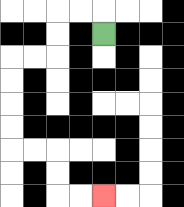{'start': '[4, 1]', 'end': '[4, 8]', 'path_directions': 'U,L,L,D,D,L,L,D,D,D,D,R,R,D,D,R,R', 'path_coordinates': '[[4, 1], [4, 0], [3, 0], [2, 0], [2, 1], [2, 2], [1, 2], [0, 2], [0, 3], [0, 4], [0, 5], [0, 6], [1, 6], [2, 6], [2, 7], [2, 8], [3, 8], [4, 8]]'}